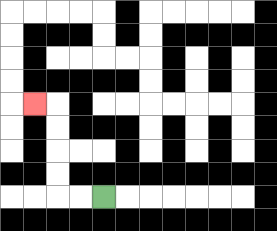{'start': '[4, 8]', 'end': '[1, 4]', 'path_directions': 'L,L,U,U,U,U,L', 'path_coordinates': '[[4, 8], [3, 8], [2, 8], [2, 7], [2, 6], [2, 5], [2, 4], [1, 4]]'}